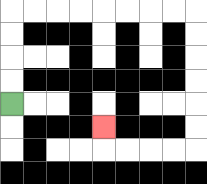{'start': '[0, 4]', 'end': '[4, 5]', 'path_directions': 'U,U,U,U,R,R,R,R,R,R,R,R,D,D,D,D,D,D,L,L,L,L,U', 'path_coordinates': '[[0, 4], [0, 3], [0, 2], [0, 1], [0, 0], [1, 0], [2, 0], [3, 0], [4, 0], [5, 0], [6, 0], [7, 0], [8, 0], [8, 1], [8, 2], [8, 3], [8, 4], [8, 5], [8, 6], [7, 6], [6, 6], [5, 6], [4, 6], [4, 5]]'}